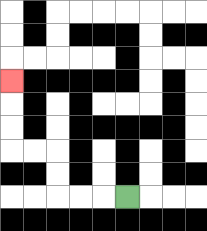{'start': '[5, 8]', 'end': '[0, 3]', 'path_directions': 'L,L,L,U,U,L,L,U,U,U', 'path_coordinates': '[[5, 8], [4, 8], [3, 8], [2, 8], [2, 7], [2, 6], [1, 6], [0, 6], [0, 5], [0, 4], [0, 3]]'}